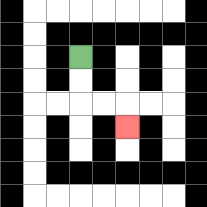{'start': '[3, 2]', 'end': '[5, 5]', 'path_directions': 'D,D,R,R,D', 'path_coordinates': '[[3, 2], [3, 3], [3, 4], [4, 4], [5, 4], [5, 5]]'}